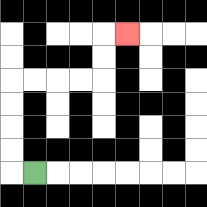{'start': '[1, 7]', 'end': '[5, 1]', 'path_directions': 'L,U,U,U,U,R,R,R,R,U,U,R', 'path_coordinates': '[[1, 7], [0, 7], [0, 6], [0, 5], [0, 4], [0, 3], [1, 3], [2, 3], [3, 3], [4, 3], [4, 2], [4, 1], [5, 1]]'}